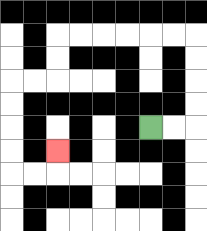{'start': '[6, 5]', 'end': '[2, 6]', 'path_directions': 'R,R,U,U,U,U,L,L,L,L,L,L,D,D,L,L,D,D,D,D,R,R,U', 'path_coordinates': '[[6, 5], [7, 5], [8, 5], [8, 4], [8, 3], [8, 2], [8, 1], [7, 1], [6, 1], [5, 1], [4, 1], [3, 1], [2, 1], [2, 2], [2, 3], [1, 3], [0, 3], [0, 4], [0, 5], [0, 6], [0, 7], [1, 7], [2, 7], [2, 6]]'}